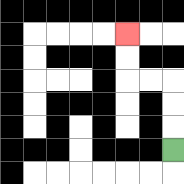{'start': '[7, 6]', 'end': '[5, 1]', 'path_directions': 'U,U,U,L,L,U,U', 'path_coordinates': '[[7, 6], [7, 5], [7, 4], [7, 3], [6, 3], [5, 3], [5, 2], [5, 1]]'}